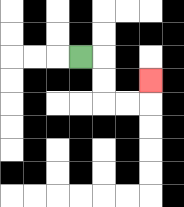{'start': '[3, 2]', 'end': '[6, 3]', 'path_directions': 'R,D,D,R,R,U', 'path_coordinates': '[[3, 2], [4, 2], [4, 3], [4, 4], [5, 4], [6, 4], [6, 3]]'}